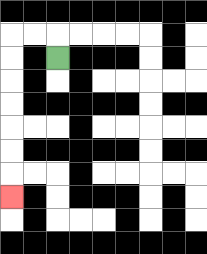{'start': '[2, 2]', 'end': '[0, 8]', 'path_directions': 'U,L,L,D,D,D,D,D,D,D', 'path_coordinates': '[[2, 2], [2, 1], [1, 1], [0, 1], [0, 2], [0, 3], [0, 4], [0, 5], [0, 6], [0, 7], [0, 8]]'}